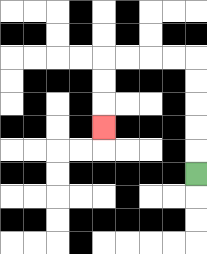{'start': '[8, 7]', 'end': '[4, 5]', 'path_directions': 'U,U,U,U,U,L,L,L,L,D,D,D', 'path_coordinates': '[[8, 7], [8, 6], [8, 5], [8, 4], [8, 3], [8, 2], [7, 2], [6, 2], [5, 2], [4, 2], [4, 3], [4, 4], [4, 5]]'}